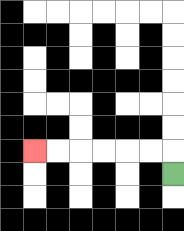{'start': '[7, 7]', 'end': '[1, 6]', 'path_directions': 'U,L,L,L,L,L,L', 'path_coordinates': '[[7, 7], [7, 6], [6, 6], [5, 6], [4, 6], [3, 6], [2, 6], [1, 6]]'}